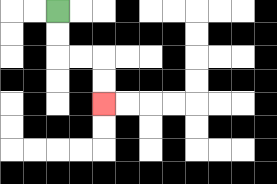{'start': '[2, 0]', 'end': '[4, 4]', 'path_directions': 'D,D,R,R,D,D', 'path_coordinates': '[[2, 0], [2, 1], [2, 2], [3, 2], [4, 2], [4, 3], [4, 4]]'}